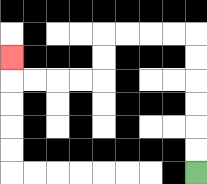{'start': '[8, 7]', 'end': '[0, 2]', 'path_directions': 'U,U,U,U,U,U,L,L,L,L,D,D,L,L,L,L,U', 'path_coordinates': '[[8, 7], [8, 6], [8, 5], [8, 4], [8, 3], [8, 2], [8, 1], [7, 1], [6, 1], [5, 1], [4, 1], [4, 2], [4, 3], [3, 3], [2, 3], [1, 3], [0, 3], [0, 2]]'}